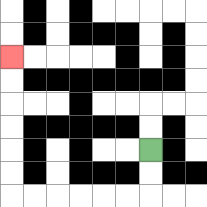{'start': '[6, 6]', 'end': '[0, 2]', 'path_directions': 'D,D,L,L,L,L,L,L,U,U,U,U,U,U', 'path_coordinates': '[[6, 6], [6, 7], [6, 8], [5, 8], [4, 8], [3, 8], [2, 8], [1, 8], [0, 8], [0, 7], [0, 6], [0, 5], [0, 4], [0, 3], [0, 2]]'}